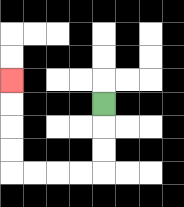{'start': '[4, 4]', 'end': '[0, 3]', 'path_directions': 'D,D,D,L,L,L,L,U,U,U,U', 'path_coordinates': '[[4, 4], [4, 5], [4, 6], [4, 7], [3, 7], [2, 7], [1, 7], [0, 7], [0, 6], [0, 5], [0, 4], [0, 3]]'}